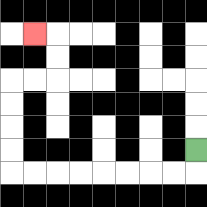{'start': '[8, 6]', 'end': '[1, 1]', 'path_directions': 'D,L,L,L,L,L,L,L,L,U,U,U,U,R,R,U,U,L', 'path_coordinates': '[[8, 6], [8, 7], [7, 7], [6, 7], [5, 7], [4, 7], [3, 7], [2, 7], [1, 7], [0, 7], [0, 6], [0, 5], [0, 4], [0, 3], [1, 3], [2, 3], [2, 2], [2, 1], [1, 1]]'}